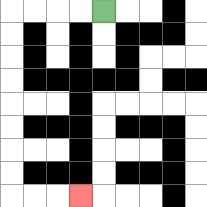{'start': '[4, 0]', 'end': '[3, 8]', 'path_directions': 'L,L,L,L,D,D,D,D,D,D,D,D,R,R,R', 'path_coordinates': '[[4, 0], [3, 0], [2, 0], [1, 0], [0, 0], [0, 1], [0, 2], [0, 3], [0, 4], [0, 5], [0, 6], [0, 7], [0, 8], [1, 8], [2, 8], [3, 8]]'}